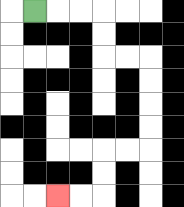{'start': '[1, 0]', 'end': '[2, 8]', 'path_directions': 'R,R,R,D,D,R,R,D,D,D,D,L,L,D,D,L,L', 'path_coordinates': '[[1, 0], [2, 0], [3, 0], [4, 0], [4, 1], [4, 2], [5, 2], [6, 2], [6, 3], [6, 4], [6, 5], [6, 6], [5, 6], [4, 6], [4, 7], [4, 8], [3, 8], [2, 8]]'}